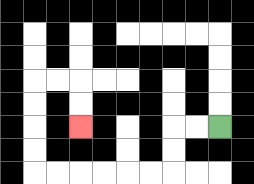{'start': '[9, 5]', 'end': '[3, 5]', 'path_directions': 'L,L,D,D,L,L,L,L,L,L,U,U,U,U,R,R,D,D', 'path_coordinates': '[[9, 5], [8, 5], [7, 5], [7, 6], [7, 7], [6, 7], [5, 7], [4, 7], [3, 7], [2, 7], [1, 7], [1, 6], [1, 5], [1, 4], [1, 3], [2, 3], [3, 3], [3, 4], [3, 5]]'}